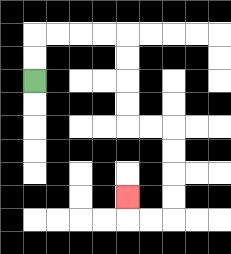{'start': '[1, 3]', 'end': '[5, 8]', 'path_directions': 'U,U,R,R,R,R,D,D,D,D,R,R,D,D,D,D,L,L,U', 'path_coordinates': '[[1, 3], [1, 2], [1, 1], [2, 1], [3, 1], [4, 1], [5, 1], [5, 2], [5, 3], [5, 4], [5, 5], [6, 5], [7, 5], [7, 6], [7, 7], [7, 8], [7, 9], [6, 9], [5, 9], [5, 8]]'}